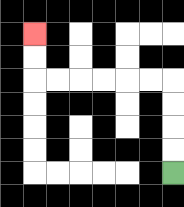{'start': '[7, 7]', 'end': '[1, 1]', 'path_directions': 'U,U,U,U,L,L,L,L,L,L,U,U', 'path_coordinates': '[[7, 7], [7, 6], [7, 5], [7, 4], [7, 3], [6, 3], [5, 3], [4, 3], [3, 3], [2, 3], [1, 3], [1, 2], [1, 1]]'}